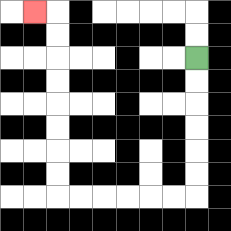{'start': '[8, 2]', 'end': '[1, 0]', 'path_directions': 'D,D,D,D,D,D,L,L,L,L,L,L,U,U,U,U,U,U,U,U,L', 'path_coordinates': '[[8, 2], [8, 3], [8, 4], [8, 5], [8, 6], [8, 7], [8, 8], [7, 8], [6, 8], [5, 8], [4, 8], [3, 8], [2, 8], [2, 7], [2, 6], [2, 5], [2, 4], [2, 3], [2, 2], [2, 1], [2, 0], [1, 0]]'}